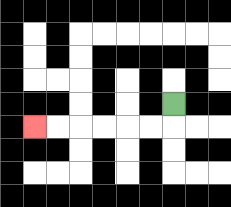{'start': '[7, 4]', 'end': '[1, 5]', 'path_directions': 'D,L,L,L,L,L,L', 'path_coordinates': '[[7, 4], [7, 5], [6, 5], [5, 5], [4, 5], [3, 5], [2, 5], [1, 5]]'}